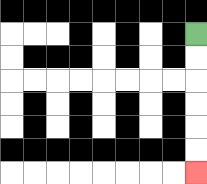{'start': '[8, 1]', 'end': '[8, 7]', 'path_directions': 'D,D,D,D,D,D', 'path_coordinates': '[[8, 1], [8, 2], [8, 3], [8, 4], [8, 5], [8, 6], [8, 7]]'}